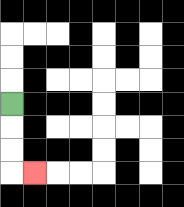{'start': '[0, 4]', 'end': '[1, 7]', 'path_directions': 'D,D,D,R', 'path_coordinates': '[[0, 4], [0, 5], [0, 6], [0, 7], [1, 7]]'}